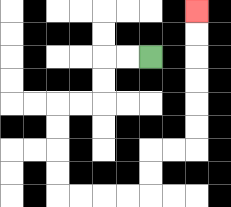{'start': '[6, 2]', 'end': '[8, 0]', 'path_directions': 'L,L,D,D,L,L,D,D,D,D,R,R,R,R,U,U,R,R,U,U,U,U,U,U', 'path_coordinates': '[[6, 2], [5, 2], [4, 2], [4, 3], [4, 4], [3, 4], [2, 4], [2, 5], [2, 6], [2, 7], [2, 8], [3, 8], [4, 8], [5, 8], [6, 8], [6, 7], [6, 6], [7, 6], [8, 6], [8, 5], [8, 4], [8, 3], [8, 2], [8, 1], [8, 0]]'}